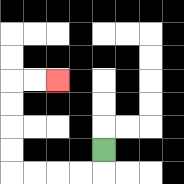{'start': '[4, 6]', 'end': '[2, 3]', 'path_directions': 'D,L,L,L,L,U,U,U,U,R,R', 'path_coordinates': '[[4, 6], [4, 7], [3, 7], [2, 7], [1, 7], [0, 7], [0, 6], [0, 5], [0, 4], [0, 3], [1, 3], [2, 3]]'}